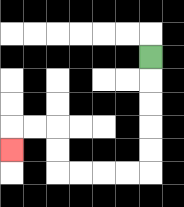{'start': '[6, 2]', 'end': '[0, 6]', 'path_directions': 'D,D,D,D,D,L,L,L,L,U,U,L,L,D', 'path_coordinates': '[[6, 2], [6, 3], [6, 4], [6, 5], [6, 6], [6, 7], [5, 7], [4, 7], [3, 7], [2, 7], [2, 6], [2, 5], [1, 5], [0, 5], [0, 6]]'}